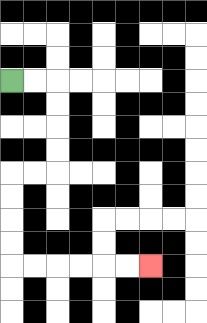{'start': '[0, 3]', 'end': '[6, 11]', 'path_directions': 'R,R,D,D,D,D,L,L,D,D,D,D,R,R,R,R,R,R', 'path_coordinates': '[[0, 3], [1, 3], [2, 3], [2, 4], [2, 5], [2, 6], [2, 7], [1, 7], [0, 7], [0, 8], [0, 9], [0, 10], [0, 11], [1, 11], [2, 11], [3, 11], [4, 11], [5, 11], [6, 11]]'}